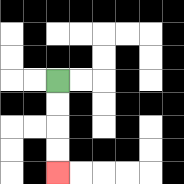{'start': '[2, 3]', 'end': '[2, 7]', 'path_directions': 'D,D,D,D', 'path_coordinates': '[[2, 3], [2, 4], [2, 5], [2, 6], [2, 7]]'}